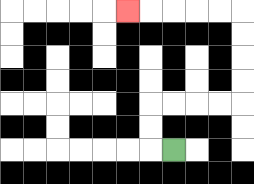{'start': '[7, 6]', 'end': '[5, 0]', 'path_directions': 'L,U,U,R,R,R,R,U,U,U,U,L,L,L,L,L', 'path_coordinates': '[[7, 6], [6, 6], [6, 5], [6, 4], [7, 4], [8, 4], [9, 4], [10, 4], [10, 3], [10, 2], [10, 1], [10, 0], [9, 0], [8, 0], [7, 0], [6, 0], [5, 0]]'}